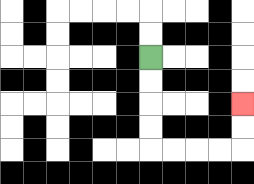{'start': '[6, 2]', 'end': '[10, 4]', 'path_directions': 'D,D,D,D,R,R,R,R,U,U', 'path_coordinates': '[[6, 2], [6, 3], [6, 4], [6, 5], [6, 6], [7, 6], [8, 6], [9, 6], [10, 6], [10, 5], [10, 4]]'}